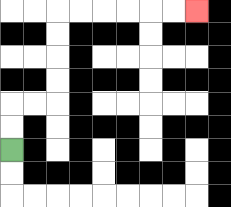{'start': '[0, 6]', 'end': '[8, 0]', 'path_directions': 'U,U,R,R,U,U,U,U,R,R,R,R,R,R', 'path_coordinates': '[[0, 6], [0, 5], [0, 4], [1, 4], [2, 4], [2, 3], [2, 2], [2, 1], [2, 0], [3, 0], [4, 0], [5, 0], [6, 0], [7, 0], [8, 0]]'}